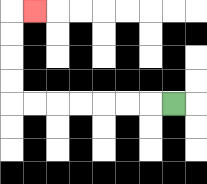{'start': '[7, 4]', 'end': '[1, 0]', 'path_directions': 'L,L,L,L,L,L,L,U,U,U,U,R', 'path_coordinates': '[[7, 4], [6, 4], [5, 4], [4, 4], [3, 4], [2, 4], [1, 4], [0, 4], [0, 3], [0, 2], [0, 1], [0, 0], [1, 0]]'}